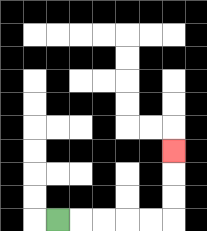{'start': '[2, 9]', 'end': '[7, 6]', 'path_directions': 'R,R,R,R,R,U,U,U', 'path_coordinates': '[[2, 9], [3, 9], [4, 9], [5, 9], [6, 9], [7, 9], [7, 8], [7, 7], [7, 6]]'}